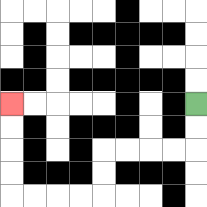{'start': '[8, 4]', 'end': '[0, 4]', 'path_directions': 'D,D,L,L,L,L,D,D,L,L,L,L,U,U,U,U', 'path_coordinates': '[[8, 4], [8, 5], [8, 6], [7, 6], [6, 6], [5, 6], [4, 6], [4, 7], [4, 8], [3, 8], [2, 8], [1, 8], [0, 8], [0, 7], [0, 6], [0, 5], [0, 4]]'}